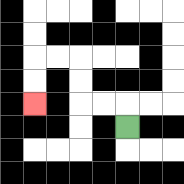{'start': '[5, 5]', 'end': '[1, 4]', 'path_directions': 'U,L,L,U,U,L,L,D,D', 'path_coordinates': '[[5, 5], [5, 4], [4, 4], [3, 4], [3, 3], [3, 2], [2, 2], [1, 2], [1, 3], [1, 4]]'}